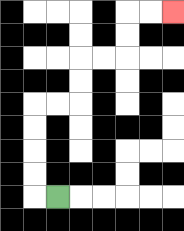{'start': '[2, 8]', 'end': '[7, 0]', 'path_directions': 'L,U,U,U,U,R,R,U,U,R,R,U,U,R,R', 'path_coordinates': '[[2, 8], [1, 8], [1, 7], [1, 6], [1, 5], [1, 4], [2, 4], [3, 4], [3, 3], [3, 2], [4, 2], [5, 2], [5, 1], [5, 0], [6, 0], [7, 0]]'}